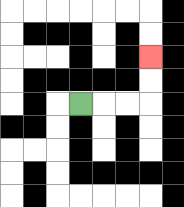{'start': '[3, 4]', 'end': '[6, 2]', 'path_directions': 'R,R,R,U,U', 'path_coordinates': '[[3, 4], [4, 4], [5, 4], [6, 4], [6, 3], [6, 2]]'}